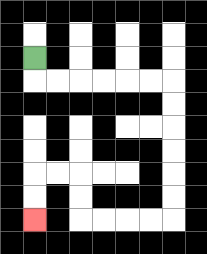{'start': '[1, 2]', 'end': '[1, 9]', 'path_directions': 'D,R,R,R,R,R,R,D,D,D,D,D,D,L,L,L,L,U,U,L,L,D,D', 'path_coordinates': '[[1, 2], [1, 3], [2, 3], [3, 3], [4, 3], [5, 3], [6, 3], [7, 3], [7, 4], [7, 5], [7, 6], [7, 7], [7, 8], [7, 9], [6, 9], [5, 9], [4, 9], [3, 9], [3, 8], [3, 7], [2, 7], [1, 7], [1, 8], [1, 9]]'}